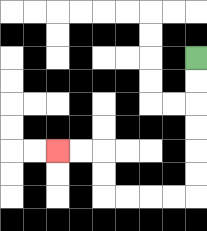{'start': '[8, 2]', 'end': '[2, 6]', 'path_directions': 'D,D,D,D,D,D,L,L,L,L,U,U,L,L', 'path_coordinates': '[[8, 2], [8, 3], [8, 4], [8, 5], [8, 6], [8, 7], [8, 8], [7, 8], [6, 8], [5, 8], [4, 8], [4, 7], [4, 6], [3, 6], [2, 6]]'}